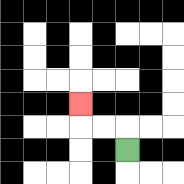{'start': '[5, 6]', 'end': '[3, 4]', 'path_directions': 'U,L,L,U', 'path_coordinates': '[[5, 6], [5, 5], [4, 5], [3, 5], [3, 4]]'}